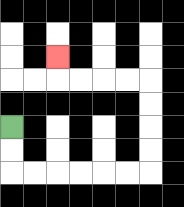{'start': '[0, 5]', 'end': '[2, 2]', 'path_directions': 'D,D,R,R,R,R,R,R,U,U,U,U,L,L,L,L,U', 'path_coordinates': '[[0, 5], [0, 6], [0, 7], [1, 7], [2, 7], [3, 7], [4, 7], [5, 7], [6, 7], [6, 6], [6, 5], [6, 4], [6, 3], [5, 3], [4, 3], [3, 3], [2, 3], [2, 2]]'}